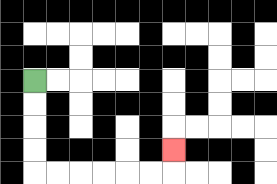{'start': '[1, 3]', 'end': '[7, 6]', 'path_directions': 'D,D,D,D,R,R,R,R,R,R,U', 'path_coordinates': '[[1, 3], [1, 4], [1, 5], [1, 6], [1, 7], [2, 7], [3, 7], [4, 7], [5, 7], [6, 7], [7, 7], [7, 6]]'}